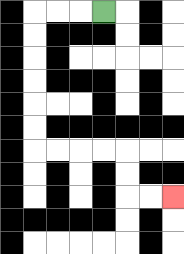{'start': '[4, 0]', 'end': '[7, 8]', 'path_directions': 'L,L,L,D,D,D,D,D,D,R,R,R,R,D,D,R,R', 'path_coordinates': '[[4, 0], [3, 0], [2, 0], [1, 0], [1, 1], [1, 2], [1, 3], [1, 4], [1, 5], [1, 6], [2, 6], [3, 6], [4, 6], [5, 6], [5, 7], [5, 8], [6, 8], [7, 8]]'}